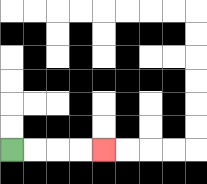{'start': '[0, 6]', 'end': '[4, 6]', 'path_directions': 'R,R,R,R', 'path_coordinates': '[[0, 6], [1, 6], [2, 6], [3, 6], [4, 6]]'}